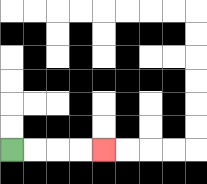{'start': '[0, 6]', 'end': '[4, 6]', 'path_directions': 'R,R,R,R', 'path_coordinates': '[[0, 6], [1, 6], [2, 6], [3, 6], [4, 6]]'}